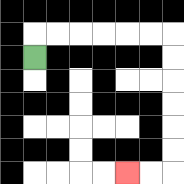{'start': '[1, 2]', 'end': '[5, 7]', 'path_directions': 'U,R,R,R,R,R,R,D,D,D,D,D,D,L,L', 'path_coordinates': '[[1, 2], [1, 1], [2, 1], [3, 1], [4, 1], [5, 1], [6, 1], [7, 1], [7, 2], [7, 3], [7, 4], [7, 5], [7, 6], [7, 7], [6, 7], [5, 7]]'}